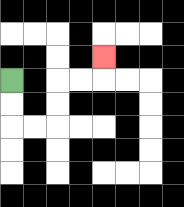{'start': '[0, 3]', 'end': '[4, 2]', 'path_directions': 'D,D,R,R,U,U,R,R,U', 'path_coordinates': '[[0, 3], [0, 4], [0, 5], [1, 5], [2, 5], [2, 4], [2, 3], [3, 3], [4, 3], [4, 2]]'}